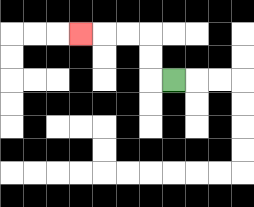{'start': '[7, 3]', 'end': '[3, 1]', 'path_directions': 'L,U,U,L,L,L', 'path_coordinates': '[[7, 3], [6, 3], [6, 2], [6, 1], [5, 1], [4, 1], [3, 1]]'}